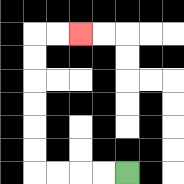{'start': '[5, 7]', 'end': '[3, 1]', 'path_directions': 'L,L,L,L,U,U,U,U,U,U,R,R', 'path_coordinates': '[[5, 7], [4, 7], [3, 7], [2, 7], [1, 7], [1, 6], [1, 5], [1, 4], [1, 3], [1, 2], [1, 1], [2, 1], [3, 1]]'}